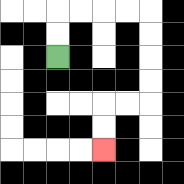{'start': '[2, 2]', 'end': '[4, 6]', 'path_directions': 'U,U,R,R,R,R,D,D,D,D,L,L,D,D', 'path_coordinates': '[[2, 2], [2, 1], [2, 0], [3, 0], [4, 0], [5, 0], [6, 0], [6, 1], [6, 2], [6, 3], [6, 4], [5, 4], [4, 4], [4, 5], [4, 6]]'}